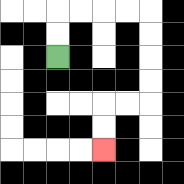{'start': '[2, 2]', 'end': '[4, 6]', 'path_directions': 'U,U,R,R,R,R,D,D,D,D,L,L,D,D', 'path_coordinates': '[[2, 2], [2, 1], [2, 0], [3, 0], [4, 0], [5, 0], [6, 0], [6, 1], [6, 2], [6, 3], [6, 4], [5, 4], [4, 4], [4, 5], [4, 6]]'}